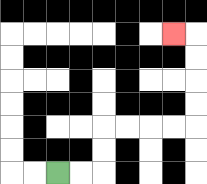{'start': '[2, 7]', 'end': '[7, 1]', 'path_directions': 'R,R,U,U,R,R,R,R,U,U,U,U,L', 'path_coordinates': '[[2, 7], [3, 7], [4, 7], [4, 6], [4, 5], [5, 5], [6, 5], [7, 5], [8, 5], [8, 4], [8, 3], [8, 2], [8, 1], [7, 1]]'}